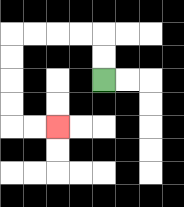{'start': '[4, 3]', 'end': '[2, 5]', 'path_directions': 'U,U,L,L,L,L,D,D,D,D,R,R', 'path_coordinates': '[[4, 3], [4, 2], [4, 1], [3, 1], [2, 1], [1, 1], [0, 1], [0, 2], [0, 3], [0, 4], [0, 5], [1, 5], [2, 5]]'}